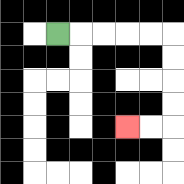{'start': '[2, 1]', 'end': '[5, 5]', 'path_directions': 'R,R,R,R,R,D,D,D,D,L,L', 'path_coordinates': '[[2, 1], [3, 1], [4, 1], [5, 1], [6, 1], [7, 1], [7, 2], [7, 3], [7, 4], [7, 5], [6, 5], [5, 5]]'}